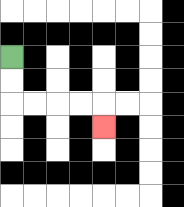{'start': '[0, 2]', 'end': '[4, 5]', 'path_directions': 'D,D,R,R,R,R,D', 'path_coordinates': '[[0, 2], [0, 3], [0, 4], [1, 4], [2, 4], [3, 4], [4, 4], [4, 5]]'}